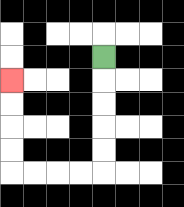{'start': '[4, 2]', 'end': '[0, 3]', 'path_directions': 'D,D,D,D,D,L,L,L,L,U,U,U,U', 'path_coordinates': '[[4, 2], [4, 3], [4, 4], [4, 5], [4, 6], [4, 7], [3, 7], [2, 7], [1, 7], [0, 7], [0, 6], [0, 5], [0, 4], [0, 3]]'}